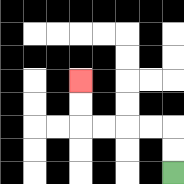{'start': '[7, 7]', 'end': '[3, 3]', 'path_directions': 'U,U,L,L,L,L,U,U', 'path_coordinates': '[[7, 7], [7, 6], [7, 5], [6, 5], [5, 5], [4, 5], [3, 5], [3, 4], [3, 3]]'}